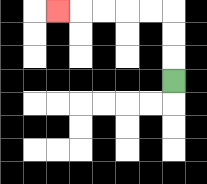{'start': '[7, 3]', 'end': '[2, 0]', 'path_directions': 'U,U,U,L,L,L,L,L', 'path_coordinates': '[[7, 3], [7, 2], [7, 1], [7, 0], [6, 0], [5, 0], [4, 0], [3, 0], [2, 0]]'}